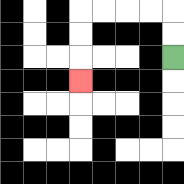{'start': '[7, 2]', 'end': '[3, 3]', 'path_directions': 'U,U,L,L,L,L,D,D,D', 'path_coordinates': '[[7, 2], [7, 1], [7, 0], [6, 0], [5, 0], [4, 0], [3, 0], [3, 1], [3, 2], [3, 3]]'}